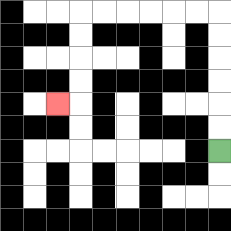{'start': '[9, 6]', 'end': '[2, 4]', 'path_directions': 'U,U,U,U,U,U,L,L,L,L,L,L,D,D,D,D,L', 'path_coordinates': '[[9, 6], [9, 5], [9, 4], [9, 3], [9, 2], [9, 1], [9, 0], [8, 0], [7, 0], [6, 0], [5, 0], [4, 0], [3, 0], [3, 1], [3, 2], [3, 3], [3, 4], [2, 4]]'}